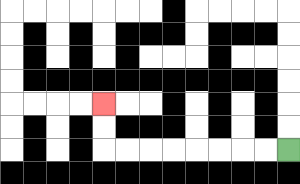{'start': '[12, 6]', 'end': '[4, 4]', 'path_directions': 'L,L,L,L,L,L,L,L,U,U', 'path_coordinates': '[[12, 6], [11, 6], [10, 6], [9, 6], [8, 6], [7, 6], [6, 6], [5, 6], [4, 6], [4, 5], [4, 4]]'}